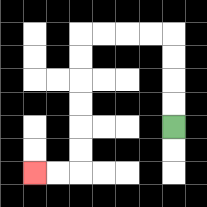{'start': '[7, 5]', 'end': '[1, 7]', 'path_directions': 'U,U,U,U,L,L,L,L,D,D,D,D,D,D,L,L', 'path_coordinates': '[[7, 5], [7, 4], [7, 3], [7, 2], [7, 1], [6, 1], [5, 1], [4, 1], [3, 1], [3, 2], [3, 3], [3, 4], [3, 5], [3, 6], [3, 7], [2, 7], [1, 7]]'}